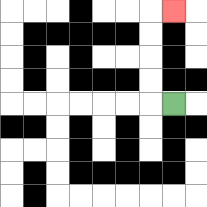{'start': '[7, 4]', 'end': '[7, 0]', 'path_directions': 'L,U,U,U,U,R', 'path_coordinates': '[[7, 4], [6, 4], [6, 3], [6, 2], [6, 1], [6, 0], [7, 0]]'}